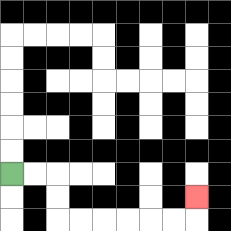{'start': '[0, 7]', 'end': '[8, 8]', 'path_directions': 'R,R,D,D,R,R,R,R,R,R,U', 'path_coordinates': '[[0, 7], [1, 7], [2, 7], [2, 8], [2, 9], [3, 9], [4, 9], [5, 9], [6, 9], [7, 9], [8, 9], [8, 8]]'}